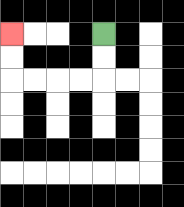{'start': '[4, 1]', 'end': '[0, 1]', 'path_directions': 'D,D,L,L,L,L,U,U', 'path_coordinates': '[[4, 1], [4, 2], [4, 3], [3, 3], [2, 3], [1, 3], [0, 3], [0, 2], [0, 1]]'}